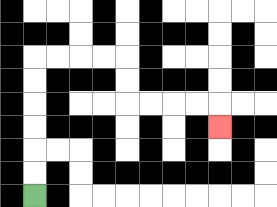{'start': '[1, 8]', 'end': '[9, 5]', 'path_directions': 'U,U,U,U,U,U,R,R,R,R,D,D,R,R,R,R,D', 'path_coordinates': '[[1, 8], [1, 7], [1, 6], [1, 5], [1, 4], [1, 3], [1, 2], [2, 2], [3, 2], [4, 2], [5, 2], [5, 3], [5, 4], [6, 4], [7, 4], [8, 4], [9, 4], [9, 5]]'}